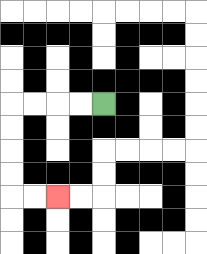{'start': '[4, 4]', 'end': '[2, 8]', 'path_directions': 'L,L,L,L,D,D,D,D,R,R', 'path_coordinates': '[[4, 4], [3, 4], [2, 4], [1, 4], [0, 4], [0, 5], [0, 6], [0, 7], [0, 8], [1, 8], [2, 8]]'}